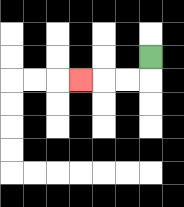{'start': '[6, 2]', 'end': '[3, 3]', 'path_directions': 'D,L,L,L', 'path_coordinates': '[[6, 2], [6, 3], [5, 3], [4, 3], [3, 3]]'}